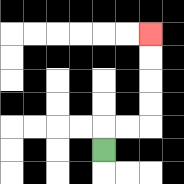{'start': '[4, 6]', 'end': '[6, 1]', 'path_directions': 'U,R,R,U,U,U,U', 'path_coordinates': '[[4, 6], [4, 5], [5, 5], [6, 5], [6, 4], [6, 3], [6, 2], [6, 1]]'}